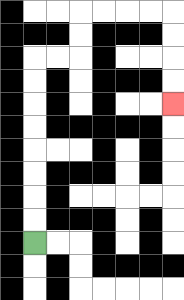{'start': '[1, 10]', 'end': '[7, 4]', 'path_directions': 'U,U,U,U,U,U,U,U,R,R,U,U,R,R,R,R,D,D,D,D', 'path_coordinates': '[[1, 10], [1, 9], [1, 8], [1, 7], [1, 6], [1, 5], [1, 4], [1, 3], [1, 2], [2, 2], [3, 2], [3, 1], [3, 0], [4, 0], [5, 0], [6, 0], [7, 0], [7, 1], [7, 2], [7, 3], [7, 4]]'}